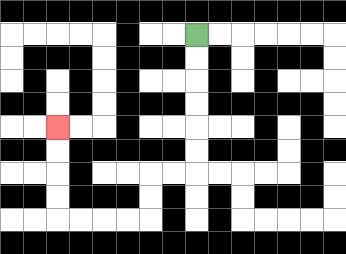{'start': '[8, 1]', 'end': '[2, 5]', 'path_directions': 'D,D,D,D,D,D,L,L,D,D,L,L,L,L,U,U,U,U', 'path_coordinates': '[[8, 1], [8, 2], [8, 3], [8, 4], [8, 5], [8, 6], [8, 7], [7, 7], [6, 7], [6, 8], [6, 9], [5, 9], [4, 9], [3, 9], [2, 9], [2, 8], [2, 7], [2, 6], [2, 5]]'}